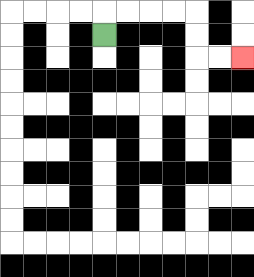{'start': '[4, 1]', 'end': '[10, 2]', 'path_directions': 'U,R,R,R,R,D,D,R,R', 'path_coordinates': '[[4, 1], [4, 0], [5, 0], [6, 0], [7, 0], [8, 0], [8, 1], [8, 2], [9, 2], [10, 2]]'}